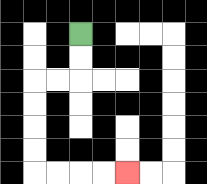{'start': '[3, 1]', 'end': '[5, 7]', 'path_directions': 'D,D,L,L,D,D,D,D,R,R,R,R', 'path_coordinates': '[[3, 1], [3, 2], [3, 3], [2, 3], [1, 3], [1, 4], [1, 5], [1, 6], [1, 7], [2, 7], [3, 7], [4, 7], [5, 7]]'}